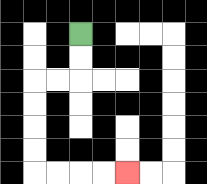{'start': '[3, 1]', 'end': '[5, 7]', 'path_directions': 'D,D,L,L,D,D,D,D,R,R,R,R', 'path_coordinates': '[[3, 1], [3, 2], [3, 3], [2, 3], [1, 3], [1, 4], [1, 5], [1, 6], [1, 7], [2, 7], [3, 7], [4, 7], [5, 7]]'}